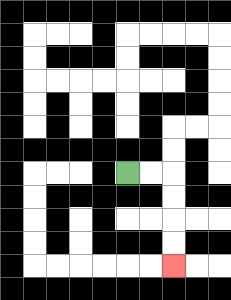{'start': '[5, 7]', 'end': '[7, 11]', 'path_directions': 'R,R,D,D,D,D', 'path_coordinates': '[[5, 7], [6, 7], [7, 7], [7, 8], [7, 9], [7, 10], [7, 11]]'}